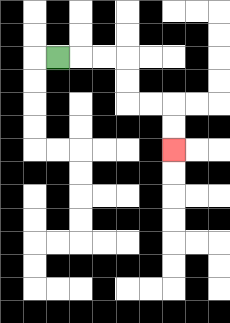{'start': '[2, 2]', 'end': '[7, 6]', 'path_directions': 'R,R,R,D,D,R,R,D,D', 'path_coordinates': '[[2, 2], [3, 2], [4, 2], [5, 2], [5, 3], [5, 4], [6, 4], [7, 4], [7, 5], [7, 6]]'}